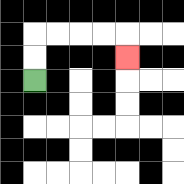{'start': '[1, 3]', 'end': '[5, 2]', 'path_directions': 'U,U,R,R,R,R,D', 'path_coordinates': '[[1, 3], [1, 2], [1, 1], [2, 1], [3, 1], [4, 1], [5, 1], [5, 2]]'}